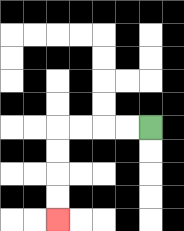{'start': '[6, 5]', 'end': '[2, 9]', 'path_directions': 'L,L,L,L,D,D,D,D', 'path_coordinates': '[[6, 5], [5, 5], [4, 5], [3, 5], [2, 5], [2, 6], [2, 7], [2, 8], [2, 9]]'}